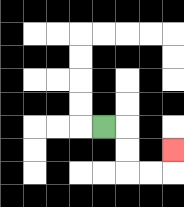{'start': '[4, 5]', 'end': '[7, 6]', 'path_directions': 'R,D,D,R,R,U', 'path_coordinates': '[[4, 5], [5, 5], [5, 6], [5, 7], [6, 7], [7, 7], [7, 6]]'}